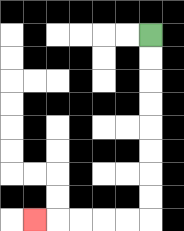{'start': '[6, 1]', 'end': '[1, 9]', 'path_directions': 'D,D,D,D,D,D,D,D,L,L,L,L,L', 'path_coordinates': '[[6, 1], [6, 2], [6, 3], [6, 4], [6, 5], [6, 6], [6, 7], [6, 8], [6, 9], [5, 9], [4, 9], [3, 9], [2, 9], [1, 9]]'}